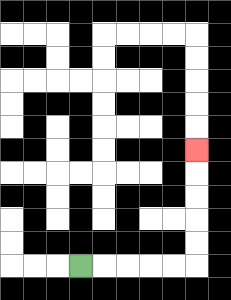{'start': '[3, 11]', 'end': '[8, 6]', 'path_directions': 'R,R,R,R,R,U,U,U,U,U', 'path_coordinates': '[[3, 11], [4, 11], [5, 11], [6, 11], [7, 11], [8, 11], [8, 10], [8, 9], [8, 8], [8, 7], [8, 6]]'}